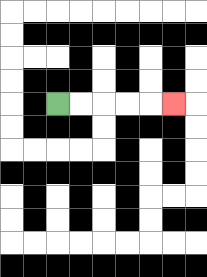{'start': '[2, 4]', 'end': '[7, 4]', 'path_directions': 'R,R,R,R,R', 'path_coordinates': '[[2, 4], [3, 4], [4, 4], [5, 4], [6, 4], [7, 4]]'}